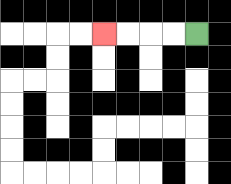{'start': '[8, 1]', 'end': '[4, 1]', 'path_directions': 'L,L,L,L', 'path_coordinates': '[[8, 1], [7, 1], [6, 1], [5, 1], [4, 1]]'}